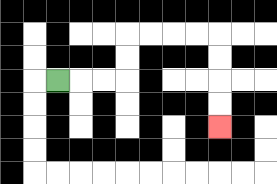{'start': '[2, 3]', 'end': '[9, 5]', 'path_directions': 'R,R,R,U,U,R,R,R,R,D,D,D,D', 'path_coordinates': '[[2, 3], [3, 3], [4, 3], [5, 3], [5, 2], [5, 1], [6, 1], [7, 1], [8, 1], [9, 1], [9, 2], [9, 3], [9, 4], [9, 5]]'}